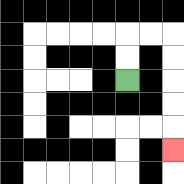{'start': '[5, 3]', 'end': '[7, 6]', 'path_directions': 'U,U,R,R,D,D,D,D,D', 'path_coordinates': '[[5, 3], [5, 2], [5, 1], [6, 1], [7, 1], [7, 2], [7, 3], [7, 4], [7, 5], [7, 6]]'}